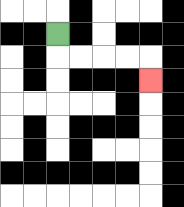{'start': '[2, 1]', 'end': '[6, 3]', 'path_directions': 'D,R,R,R,R,D', 'path_coordinates': '[[2, 1], [2, 2], [3, 2], [4, 2], [5, 2], [6, 2], [6, 3]]'}